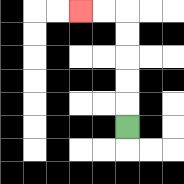{'start': '[5, 5]', 'end': '[3, 0]', 'path_directions': 'U,U,U,U,U,L,L', 'path_coordinates': '[[5, 5], [5, 4], [5, 3], [5, 2], [5, 1], [5, 0], [4, 0], [3, 0]]'}